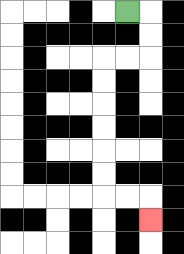{'start': '[5, 0]', 'end': '[6, 9]', 'path_directions': 'R,D,D,L,L,D,D,D,D,D,D,R,R,D', 'path_coordinates': '[[5, 0], [6, 0], [6, 1], [6, 2], [5, 2], [4, 2], [4, 3], [4, 4], [4, 5], [4, 6], [4, 7], [4, 8], [5, 8], [6, 8], [6, 9]]'}